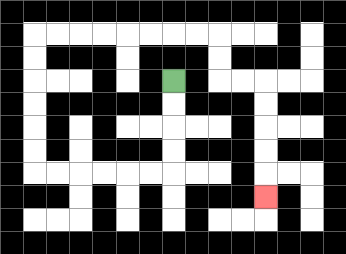{'start': '[7, 3]', 'end': '[11, 8]', 'path_directions': 'D,D,D,D,L,L,L,L,L,L,U,U,U,U,U,U,R,R,R,R,R,R,R,R,D,D,R,R,D,D,D,D,D', 'path_coordinates': '[[7, 3], [7, 4], [7, 5], [7, 6], [7, 7], [6, 7], [5, 7], [4, 7], [3, 7], [2, 7], [1, 7], [1, 6], [1, 5], [1, 4], [1, 3], [1, 2], [1, 1], [2, 1], [3, 1], [4, 1], [5, 1], [6, 1], [7, 1], [8, 1], [9, 1], [9, 2], [9, 3], [10, 3], [11, 3], [11, 4], [11, 5], [11, 6], [11, 7], [11, 8]]'}